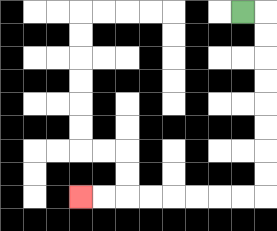{'start': '[10, 0]', 'end': '[3, 8]', 'path_directions': 'R,D,D,D,D,D,D,D,D,L,L,L,L,L,L,L,L', 'path_coordinates': '[[10, 0], [11, 0], [11, 1], [11, 2], [11, 3], [11, 4], [11, 5], [11, 6], [11, 7], [11, 8], [10, 8], [9, 8], [8, 8], [7, 8], [6, 8], [5, 8], [4, 8], [3, 8]]'}